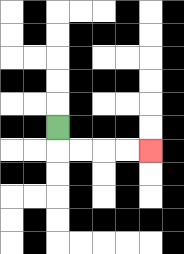{'start': '[2, 5]', 'end': '[6, 6]', 'path_directions': 'D,R,R,R,R', 'path_coordinates': '[[2, 5], [2, 6], [3, 6], [4, 6], [5, 6], [6, 6]]'}